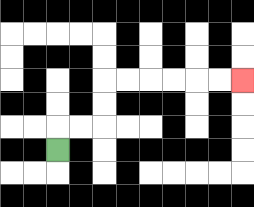{'start': '[2, 6]', 'end': '[10, 3]', 'path_directions': 'U,R,R,U,U,R,R,R,R,R,R', 'path_coordinates': '[[2, 6], [2, 5], [3, 5], [4, 5], [4, 4], [4, 3], [5, 3], [6, 3], [7, 3], [8, 3], [9, 3], [10, 3]]'}